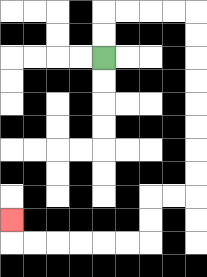{'start': '[4, 2]', 'end': '[0, 9]', 'path_directions': 'U,U,R,R,R,R,D,D,D,D,D,D,D,D,L,L,D,D,L,L,L,L,L,L,U', 'path_coordinates': '[[4, 2], [4, 1], [4, 0], [5, 0], [6, 0], [7, 0], [8, 0], [8, 1], [8, 2], [8, 3], [8, 4], [8, 5], [8, 6], [8, 7], [8, 8], [7, 8], [6, 8], [6, 9], [6, 10], [5, 10], [4, 10], [3, 10], [2, 10], [1, 10], [0, 10], [0, 9]]'}